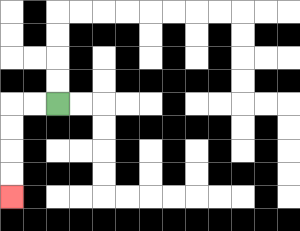{'start': '[2, 4]', 'end': '[0, 8]', 'path_directions': 'L,L,D,D,D,D', 'path_coordinates': '[[2, 4], [1, 4], [0, 4], [0, 5], [0, 6], [0, 7], [0, 8]]'}